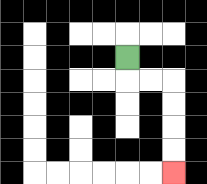{'start': '[5, 2]', 'end': '[7, 7]', 'path_directions': 'D,R,R,D,D,D,D', 'path_coordinates': '[[5, 2], [5, 3], [6, 3], [7, 3], [7, 4], [7, 5], [7, 6], [7, 7]]'}